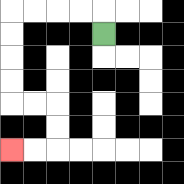{'start': '[4, 1]', 'end': '[0, 6]', 'path_directions': 'U,L,L,L,L,D,D,D,D,R,R,D,D,L,L', 'path_coordinates': '[[4, 1], [4, 0], [3, 0], [2, 0], [1, 0], [0, 0], [0, 1], [0, 2], [0, 3], [0, 4], [1, 4], [2, 4], [2, 5], [2, 6], [1, 6], [0, 6]]'}